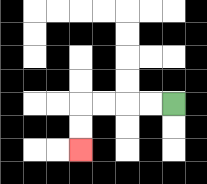{'start': '[7, 4]', 'end': '[3, 6]', 'path_directions': 'L,L,L,L,D,D', 'path_coordinates': '[[7, 4], [6, 4], [5, 4], [4, 4], [3, 4], [3, 5], [3, 6]]'}